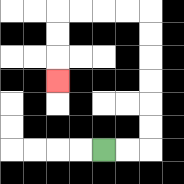{'start': '[4, 6]', 'end': '[2, 3]', 'path_directions': 'R,R,U,U,U,U,U,U,L,L,L,L,D,D,D', 'path_coordinates': '[[4, 6], [5, 6], [6, 6], [6, 5], [6, 4], [6, 3], [6, 2], [6, 1], [6, 0], [5, 0], [4, 0], [3, 0], [2, 0], [2, 1], [2, 2], [2, 3]]'}